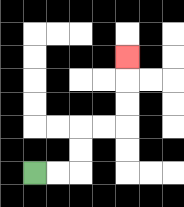{'start': '[1, 7]', 'end': '[5, 2]', 'path_directions': 'R,R,U,U,R,R,U,U,U', 'path_coordinates': '[[1, 7], [2, 7], [3, 7], [3, 6], [3, 5], [4, 5], [5, 5], [5, 4], [5, 3], [5, 2]]'}